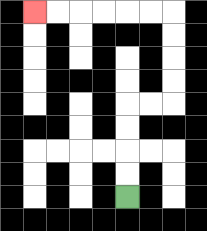{'start': '[5, 8]', 'end': '[1, 0]', 'path_directions': 'U,U,U,U,R,R,U,U,U,U,L,L,L,L,L,L', 'path_coordinates': '[[5, 8], [5, 7], [5, 6], [5, 5], [5, 4], [6, 4], [7, 4], [7, 3], [7, 2], [7, 1], [7, 0], [6, 0], [5, 0], [4, 0], [3, 0], [2, 0], [1, 0]]'}